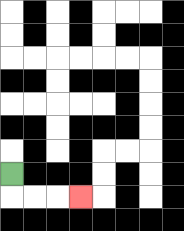{'start': '[0, 7]', 'end': '[3, 8]', 'path_directions': 'D,R,R,R', 'path_coordinates': '[[0, 7], [0, 8], [1, 8], [2, 8], [3, 8]]'}